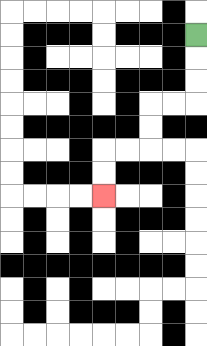{'start': '[8, 1]', 'end': '[4, 8]', 'path_directions': 'D,D,D,L,L,D,D,L,L,D,D', 'path_coordinates': '[[8, 1], [8, 2], [8, 3], [8, 4], [7, 4], [6, 4], [6, 5], [6, 6], [5, 6], [4, 6], [4, 7], [4, 8]]'}